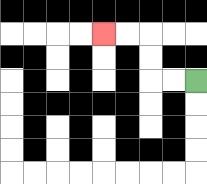{'start': '[8, 3]', 'end': '[4, 1]', 'path_directions': 'L,L,U,U,L,L', 'path_coordinates': '[[8, 3], [7, 3], [6, 3], [6, 2], [6, 1], [5, 1], [4, 1]]'}